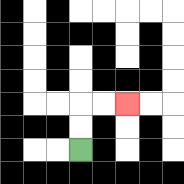{'start': '[3, 6]', 'end': '[5, 4]', 'path_directions': 'U,U,R,R', 'path_coordinates': '[[3, 6], [3, 5], [3, 4], [4, 4], [5, 4]]'}